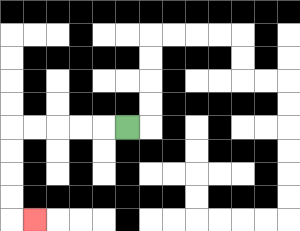{'start': '[5, 5]', 'end': '[1, 9]', 'path_directions': 'L,L,L,L,L,D,D,D,D,R', 'path_coordinates': '[[5, 5], [4, 5], [3, 5], [2, 5], [1, 5], [0, 5], [0, 6], [0, 7], [0, 8], [0, 9], [1, 9]]'}